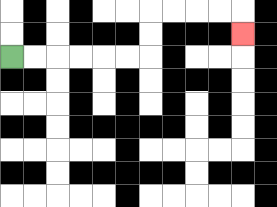{'start': '[0, 2]', 'end': '[10, 1]', 'path_directions': 'R,R,R,R,R,R,U,U,R,R,R,R,D', 'path_coordinates': '[[0, 2], [1, 2], [2, 2], [3, 2], [4, 2], [5, 2], [6, 2], [6, 1], [6, 0], [7, 0], [8, 0], [9, 0], [10, 0], [10, 1]]'}